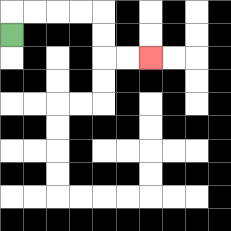{'start': '[0, 1]', 'end': '[6, 2]', 'path_directions': 'U,R,R,R,R,D,D,R,R', 'path_coordinates': '[[0, 1], [0, 0], [1, 0], [2, 0], [3, 0], [4, 0], [4, 1], [4, 2], [5, 2], [6, 2]]'}